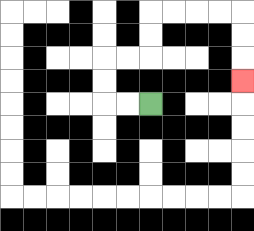{'start': '[6, 4]', 'end': '[10, 3]', 'path_directions': 'L,L,U,U,R,R,U,U,R,R,R,R,D,D,D', 'path_coordinates': '[[6, 4], [5, 4], [4, 4], [4, 3], [4, 2], [5, 2], [6, 2], [6, 1], [6, 0], [7, 0], [8, 0], [9, 0], [10, 0], [10, 1], [10, 2], [10, 3]]'}